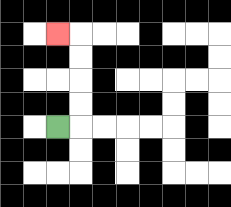{'start': '[2, 5]', 'end': '[2, 1]', 'path_directions': 'R,U,U,U,U,L', 'path_coordinates': '[[2, 5], [3, 5], [3, 4], [3, 3], [3, 2], [3, 1], [2, 1]]'}